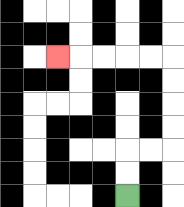{'start': '[5, 8]', 'end': '[2, 2]', 'path_directions': 'U,U,R,R,U,U,U,U,L,L,L,L,L', 'path_coordinates': '[[5, 8], [5, 7], [5, 6], [6, 6], [7, 6], [7, 5], [7, 4], [7, 3], [7, 2], [6, 2], [5, 2], [4, 2], [3, 2], [2, 2]]'}